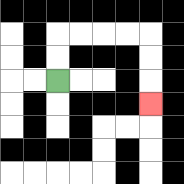{'start': '[2, 3]', 'end': '[6, 4]', 'path_directions': 'U,U,R,R,R,R,D,D,D', 'path_coordinates': '[[2, 3], [2, 2], [2, 1], [3, 1], [4, 1], [5, 1], [6, 1], [6, 2], [6, 3], [6, 4]]'}